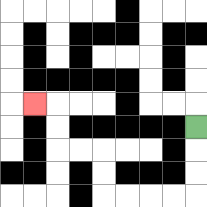{'start': '[8, 5]', 'end': '[1, 4]', 'path_directions': 'D,D,D,L,L,L,L,U,U,L,L,U,U,L', 'path_coordinates': '[[8, 5], [8, 6], [8, 7], [8, 8], [7, 8], [6, 8], [5, 8], [4, 8], [4, 7], [4, 6], [3, 6], [2, 6], [2, 5], [2, 4], [1, 4]]'}